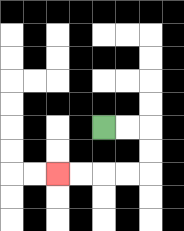{'start': '[4, 5]', 'end': '[2, 7]', 'path_directions': 'R,R,D,D,L,L,L,L', 'path_coordinates': '[[4, 5], [5, 5], [6, 5], [6, 6], [6, 7], [5, 7], [4, 7], [3, 7], [2, 7]]'}